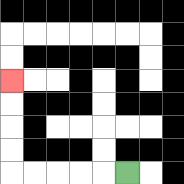{'start': '[5, 7]', 'end': '[0, 3]', 'path_directions': 'L,L,L,L,L,U,U,U,U', 'path_coordinates': '[[5, 7], [4, 7], [3, 7], [2, 7], [1, 7], [0, 7], [0, 6], [0, 5], [0, 4], [0, 3]]'}